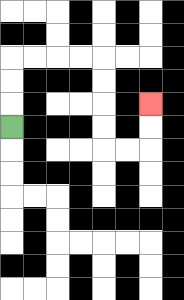{'start': '[0, 5]', 'end': '[6, 4]', 'path_directions': 'U,U,U,R,R,R,R,D,D,D,D,R,R,U,U', 'path_coordinates': '[[0, 5], [0, 4], [0, 3], [0, 2], [1, 2], [2, 2], [3, 2], [4, 2], [4, 3], [4, 4], [4, 5], [4, 6], [5, 6], [6, 6], [6, 5], [6, 4]]'}